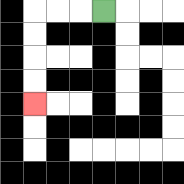{'start': '[4, 0]', 'end': '[1, 4]', 'path_directions': 'L,L,L,D,D,D,D', 'path_coordinates': '[[4, 0], [3, 0], [2, 0], [1, 0], [1, 1], [1, 2], [1, 3], [1, 4]]'}